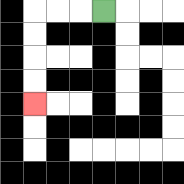{'start': '[4, 0]', 'end': '[1, 4]', 'path_directions': 'L,L,L,D,D,D,D', 'path_coordinates': '[[4, 0], [3, 0], [2, 0], [1, 0], [1, 1], [1, 2], [1, 3], [1, 4]]'}